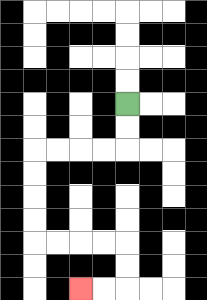{'start': '[5, 4]', 'end': '[3, 12]', 'path_directions': 'D,D,L,L,L,L,D,D,D,D,R,R,R,R,D,D,L,L', 'path_coordinates': '[[5, 4], [5, 5], [5, 6], [4, 6], [3, 6], [2, 6], [1, 6], [1, 7], [1, 8], [1, 9], [1, 10], [2, 10], [3, 10], [4, 10], [5, 10], [5, 11], [5, 12], [4, 12], [3, 12]]'}